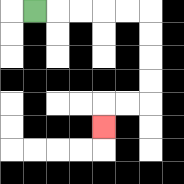{'start': '[1, 0]', 'end': '[4, 5]', 'path_directions': 'R,R,R,R,R,D,D,D,D,L,L,D', 'path_coordinates': '[[1, 0], [2, 0], [3, 0], [4, 0], [5, 0], [6, 0], [6, 1], [6, 2], [6, 3], [6, 4], [5, 4], [4, 4], [4, 5]]'}